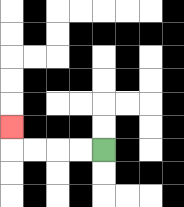{'start': '[4, 6]', 'end': '[0, 5]', 'path_directions': 'L,L,L,L,U', 'path_coordinates': '[[4, 6], [3, 6], [2, 6], [1, 6], [0, 6], [0, 5]]'}